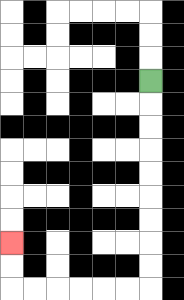{'start': '[6, 3]', 'end': '[0, 10]', 'path_directions': 'D,D,D,D,D,D,D,D,D,L,L,L,L,L,L,U,U', 'path_coordinates': '[[6, 3], [6, 4], [6, 5], [6, 6], [6, 7], [6, 8], [6, 9], [6, 10], [6, 11], [6, 12], [5, 12], [4, 12], [3, 12], [2, 12], [1, 12], [0, 12], [0, 11], [0, 10]]'}